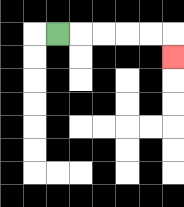{'start': '[2, 1]', 'end': '[7, 2]', 'path_directions': 'R,R,R,R,R,D', 'path_coordinates': '[[2, 1], [3, 1], [4, 1], [5, 1], [6, 1], [7, 1], [7, 2]]'}